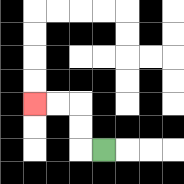{'start': '[4, 6]', 'end': '[1, 4]', 'path_directions': 'L,U,U,L,L', 'path_coordinates': '[[4, 6], [3, 6], [3, 5], [3, 4], [2, 4], [1, 4]]'}